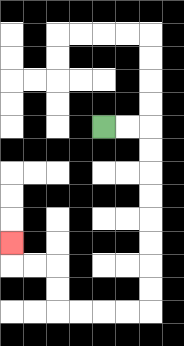{'start': '[4, 5]', 'end': '[0, 10]', 'path_directions': 'R,R,D,D,D,D,D,D,D,D,L,L,L,L,U,U,L,L,U', 'path_coordinates': '[[4, 5], [5, 5], [6, 5], [6, 6], [6, 7], [6, 8], [6, 9], [6, 10], [6, 11], [6, 12], [6, 13], [5, 13], [4, 13], [3, 13], [2, 13], [2, 12], [2, 11], [1, 11], [0, 11], [0, 10]]'}